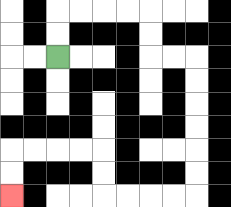{'start': '[2, 2]', 'end': '[0, 8]', 'path_directions': 'U,U,R,R,R,R,D,D,R,R,D,D,D,D,D,D,L,L,L,L,U,U,L,L,L,L,D,D', 'path_coordinates': '[[2, 2], [2, 1], [2, 0], [3, 0], [4, 0], [5, 0], [6, 0], [6, 1], [6, 2], [7, 2], [8, 2], [8, 3], [8, 4], [8, 5], [8, 6], [8, 7], [8, 8], [7, 8], [6, 8], [5, 8], [4, 8], [4, 7], [4, 6], [3, 6], [2, 6], [1, 6], [0, 6], [0, 7], [0, 8]]'}